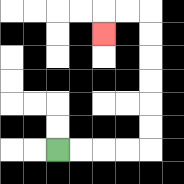{'start': '[2, 6]', 'end': '[4, 1]', 'path_directions': 'R,R,R,R,U,U,U,U,U,U,L,L,D', 'path_coordinates': '[[2, 6], [3, 6], [4, 6], [5, 6], [6, 6], [6, 5], [6, 4], [6, 3], [6, 2], [6, 1], [6, 0], [5, 0], [4, 0], [4, 1]]'}